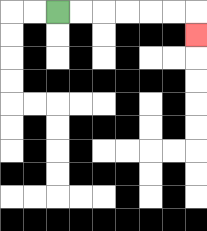{'start': '[2, 0]', 'end': '[8, 1]', 'path_directions': 'R,R,R,R,R,R,D', 'path_coordinates': '[[2, 0], [3, 0], [4, 0], [5, 0], [6, 0], [7, 0], [8, 0], [8, 1]]'}